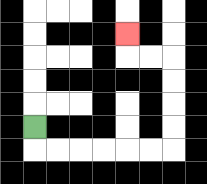{'start': '[1, 5]', 'end': '[5, 1]', 'path_directions': 'D,R,R,R,R,R,R,U,U,U,U,L,L,U', 'path_coordinates': '[[1, 5], [1, 6], [2, 6], [3, 6], [4, 6], [5, 6], [6, 6], [7, 6], [7, 5], [7, 4], [7, 3], [7, 2], [6, 2], [5, 2], [5, 1]]'}